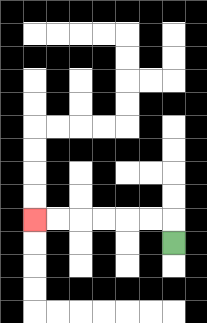{'start': '[7, 10]', 'end': '[1, 9]', 'path_directions': 'U,L,L,L,L,L,L', 'path_coordinates': '[[7, 10], [7, 9], [6, 9], [5, 9], [4, 9], [3, 9], [2, 9], [1, 9]]'}